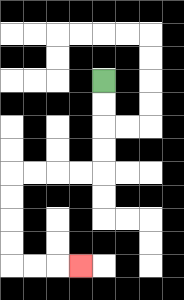{'start': '[4, 3]', 'end': '[3, 11]', 'path_directions': 'D,D,D,D,L,L,L,L,D,D,D,D,R,R,R', 'path_coordinates': '[[4, 3], [4, 4], [4, 5], [4, 6], [4, 7], [3, 7], [2, 7], [1, 7], [0, 7], [0, 8], [0, 9], [0, 10], [0, 11], [1, 11], [2, 11], [3, 11]]'}